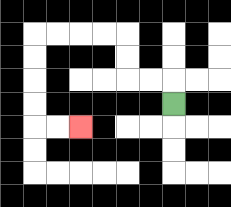{'start': '[7, 4]', 'end': '[3, 5]', 'path_directions': 'U,L,L,U,U,L,L,L,L,D,D,D,D,R,R', 'path_coordinates': '[[7, 4], [7, 3], [6, 3], [5, 3], [5, 2], [5, 1], [4, 1], [3, 1], [2, 1], [1, 1], [1, 2], [1, 3], [1, 4], [1, 5], [2, 5], [3, 5]]'}